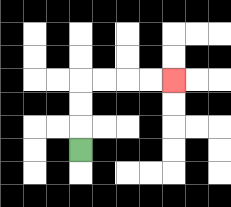{'start': '[3, 6]', 'end': '[7, 3]', 'path_directions': 'U,U,U,R,R,R,R', 'path_coordinates': '[[3, 6], [3, 5], [3, 4], [3, 3], [4, 3], [5, 3], [6, 3], [7, 3]]'}